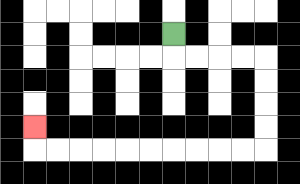{'start': '[7, 1]', 'end': '[1, 5]', 'path_directions': 'D,R,R,R,R,D,D,D,D,L,L,L,L,L,L,L,L,L,L,U', 'path_coordinates': '[[7, 1], [7, 2], [8, 2], [9, 2], [10, 2], [11, 2], [11, 3], [11, 4], [11, 5], [11, 6], [10, 6], [9, 6], [8, 6], [7, 6], [6, 6], [5, 6], [4, 6], [3, 6], [2, 6], [1, 6], [1, 5]]'}